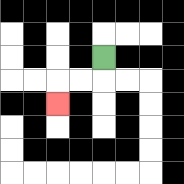{'start': '[4, 2]', 'end': '[2, 4]', 'path_directions': 'D,L,L,D', 'path_coordinates': '[[4, 2], [4, 3], [3, 3], [2, 3], [2, 4]]'}